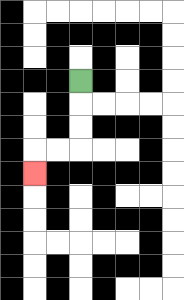{'start': '[3, 3]', 'end': '[1, 7]', 'path_directions': 'D,D,D,L,L,D', 'path_coordinates': '[[3, 3], [3, 4], [3, 5], [3, 6], [2, 6], [1, 6], [1, 7]]'}